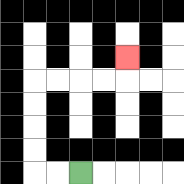{'start': '[3, 7]', 'end': '[5, 2]', 'path_directions': 'L,L,U,U,U,U,R,R,R,R,U', 'path_coordinates': '[[3, 7], [2, 7], [1, 7], [1, 6], [1, 5], [1, 4], [1, 3], [2, 3], [3, 3], [4, 3], [5, 3], [5, 2]]'}